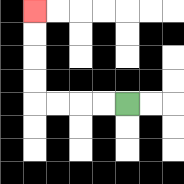{'start': '[5, 4]', 'end': '[1, 0]', 'path_directions': 'L,L,L,L,U,U,U,U', 'path_coordinates': '[[5, 4], [4, 4], [3, 4], [2, 4], [1, 4], [1, 3], [1, 2], [1, 1], [1, 0]]'}